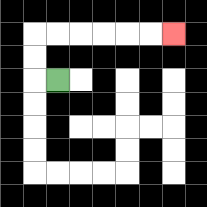{'start': '[2, 3]', 'end': '[7, 1]', 'path_directions': 'L,U,U,R,R,R,R,R,R', 'path_coordinates': '[[2, 3], [1, 3], [1, 2], [1, 1], [2, 1], [3, 1], [4, 1], [5, 1], [6, 1], [7, 1]]'}